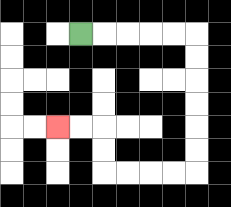{'start': '[3, 1]', 'end': '[2, 5]', 'path_directions': 'R,R,R,R,R,D,D,D,D,D,D,L,L,L,L,U,U,L,L', 'path_coordinates': '[[3, 1], [4, 1], [5, 1], [6, 1], [7, 1], [8, 1], [8, 2], [8, 3], [8, 4], [8, 5], [8, 6], [8, 7], [7, 7], [6, 7], [5, 7], [4, 7], [4, 6], [4, 5], [3, 5], [2, 5]]'}